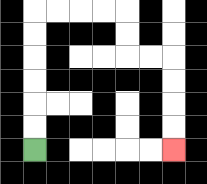{'start': '[1, 6]', 'end': '[7, 6]', 'path_directions': 'U,U,U,U,U,U,R,R,R,R,D,D,R,R,D,D,D,D', 'path_coordinates': '[[1, 6], [1, 5], [1, 4], [1, 3], [1, 2], [1, 1], [1, 0], [2, 0], [3, 0], [4, 0], [5, 0], [5, 1], [5, 2], [6, 2], [7, 2], [7, 3], [7, 4], [7, 5], [7, 6]]'}